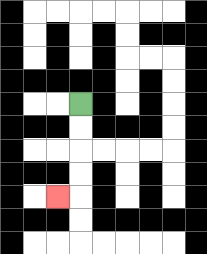{'start': '[3, 4]', 'end': '[2, 8]', 'path_directions': 'D,D,D,D,L', 'path_coordinates': '[[3, 4], [3, 5], [3, 6], [3, 7], [3, 8], [2, 8]]'}